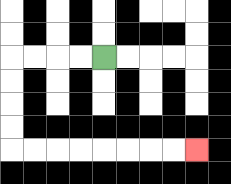{'start': '[4, 2]', 'end': '[8, 6]', 'path_directions': 'L,L,L,L,D,D,D,D,R,R,R,R,R,R,R,R', 'path_coordinates': '[[4, 2], [3, 2], [2, 2], [1, 2], [0, 2], [0, 3], [0, 4], [0, 5], [0, 6], [1, 6], [2, 6], [3, 6], [4, 6], [5, 6], [6, 6], [7, 6], [8, 6]]'}